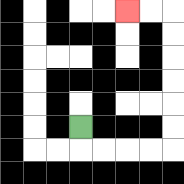{'start': '[3, 5]', 'end': '[5, 0]', 'path_directions': 'D,R,R,R,R,U,U,U,U,U,U,L,L', 'path_coordinates': '[[3, 5], [3, 6], [4, 6], [5, 6], [6, 6], [7, 6], [7, 5], [7, 4], [7, 3], [7, 2], [7, 1], [7, 0], [6, 0], [5, 0]]'}